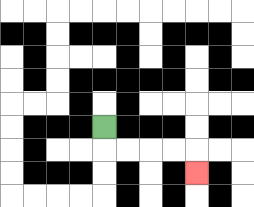{'start': '[4, 5]', 'end': '[8, 7]', 'path_directions': 'D,R,R,R,R,D', 'path_coordinates': '[[4, 5], [4, 6], [5, 6], [6, 6], [7, 6], [8, 6], [8, 7]]'}